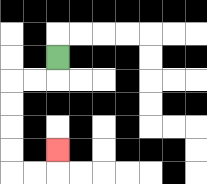{'start': '[2, 2]', 'end': '[2, 6]', 'path_directions': 'D,L,L,D,D,D,D,R,R,U', 'path_coordinates': '[[2, 2], [2, 3], [1, 3], [0, 3], [0, 4], [0, 5], [0, 6], [0, 7], [1, 7], [2, 7], [2, 6]]'}